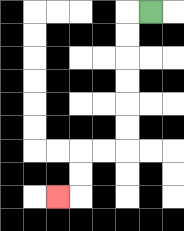{'start': '[6, 0]', 'end': '[2, 8]', 'path_directions': 'L,D,D,D,D,D,D,L,L,D,D,L', 'path_coordinates': '[[6, 0], [5, 0], [5, 1], [5, 2], [5, 3], [5, 4], [5, 5], [5, 6], [4, 6], [3, 6], [3, 7], [3, 8], [2, 8]]'}